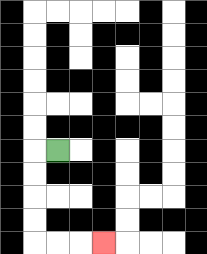{'start': '[2, 6]', 'end': '[4, 10]', 'path_directions': 'L,D,D,D,D,R,R,R', 'path_coordinates': '[[2, 6], [1, 6], [1, 7], [1, 8], [1, 9], [1, 10], [2, 10], [3, 10], [4, 10]]'}